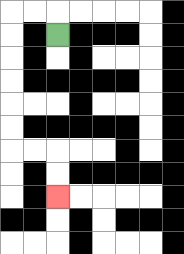{'start': '[2, 1]', 'end': '[2, 8]', 'path_directions': 'U,L,L,D,D,D,D,D,D,R,R,D,D', 'path_coordinates': '[[2, 1], [2, 0], [1, 0], [0, 0], [0, 1], [0, 2], [0, 3], [0, 4], [0, 5], [0, 6], [1, 6], [2, 6], [2, 7], [2, 8]]'}